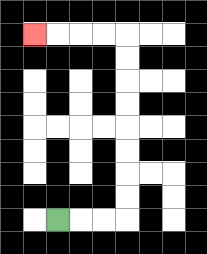{'start': '[2, 9]', 'end': '[1, 1]', 'path_directions': 'R,R,R,U,U,U,U,U,U,U,U,L,L,L,L', 'path_coordinates': '[[2, 9], [3, 9], [4, 9], [5, 9], [5, 8], [5, 7], [5, 6], [5, 5], [5, 4], [5, 3], [5, 2], [5, 1], [4, 1], [3, 1], [2, 1], [1, 1]]'}